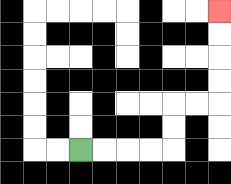{'start': '[3, 6]', 'end': '[9, 0]', 'path_directions': 'R,R,R,R,U,U,R,R,U,U,U,U', 'path_coordinates': '[[3, 6], [4, 6], [5, 6], [6, 6], [7, 6], [7, 5], [7, 4], [8, 4], [9, 4], [9, 3], [9, 2], [9, 1], [9, 0]]'}